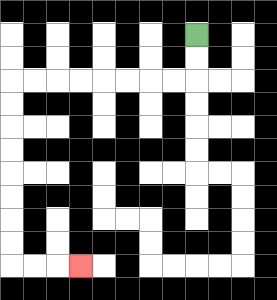{'start': '[8, 1]', 'end': '[3, 11]', 'path_directions': 'D,D,L,L,L,L,L,L,L,L,D,D,D,D,D,D,D,D,R,R,R', 'path_coordinates': '[[8, 1], [8, 2], [8, 3], [7, 3], [6, 3], [5, 3], [4, 3], [3, 3], [2, 3], [1, 3], [0, 3], [0, 4], [0, 5], [0, 6], [0, 7], [0, 8], [0, 9], [0, 10], [0, 11], [1, 11], [2, 11], [3, 11]]'}